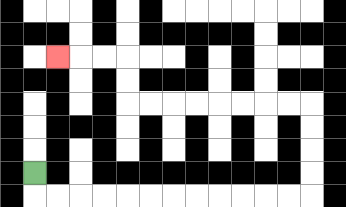{'start': '[1, 7]', 'end': '[2, 2]', 'path_directions': 'D,R,R,R,R,R,R,R,R,R,R,R,R,U,U,U,U,L,L,L,L,L,L,L,L,U,U,L,L,L', 'path_coordinates': '[[1, 7], [1, 8], [2, 8], [3, 8], [4, 8], [5, 8], [6, 8], [7, 8], [8, 8], [9, 8], [10, 8], [11, 8], [12, 8], [13, 8], [13, 7], [13, 6], [13, 5], [13, 4], [12, 4], [11, 4], [10, 4], [9, 4], [8, 4], [7, 4], [6, 4], [5, 4], [5, 3], [5, 2], [4, 2], [3, 2], [2, 2]]'}